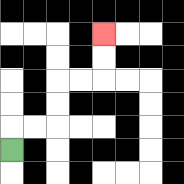{'start': '[0, 6]', 'end': '[4, 1]', 'path_directions': 'U,R,R,U,U,R,R,U,U', 'path_coordinates': '[[0, 6], [0, 5], [1, 5], [2, 5], [2, 4], [2, 3], [3, 3], [4, 3], [4, 2], [4, 1]]'}